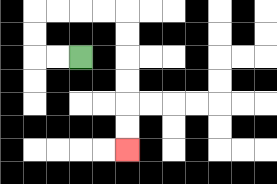{'start': '[3, 2]', 'end': '[5, 6]', 'path_directions': 'L,L,U,U,R,R,R,R,D,D,D,D,D,D', 'path_coordinates': '[[3, 2], [2, 2], [1, 2], [1, 1], [1, 0], [2, 0], [3, 0], [4, 0], [5, 0], [5, 1], [5, 2], [5, 3], [5, 4], [5, 5], [5, 6]]'}